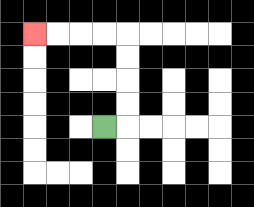{'start': '[4, 5]', 'end': '[1, 1]', 'path_directions': 'R,U,U,U,U,L,L,L,L', 'path_coordinates': '[[4, 5], [5, 5], [5, 4], [5, 3], [5, 2], [5, 1], [4, 1], [3, 1], [2, 1], [1, 1]]'}